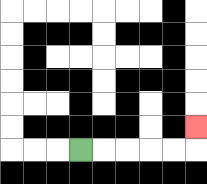{'start': '[3, 6]', 'end': '[8, 5]', 'path_directions': 'R,R,R,R,R,U', 'path_coordinates': '[[3, 6], [4, 6], [5, 6], [6, 6], [7, 6], [8, 6], [8, 5]]'}